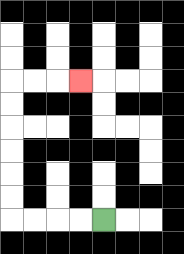{'start': '[4, 9]', 'end': '[3, 3]', 'path_directions': 'L,L,L,L,U,U,U,U,U,U,R,R,R', 'path_coordinates': '[[4, 9], [3, 9], [2, 9], [1, 9], [0, 9], [0, 8], [0, 7], [0, 6], [0, 5], [0, 4], [0, 3], [1, 3], [2, 3], [3, 3]]'}